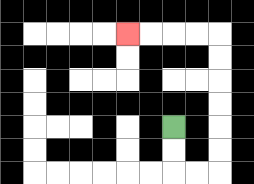{'start': '[7, 5]', 'end': '[5, 1]', 'path_directions': 'D,D,R,R,U,U,U,U,U,U,L,L,L,L', 'path_coordinates': '[[7, 5], [7, 6], [7, 7], [8, 7], [9, 7], [9, 6], [9, 5], [9, 4], [9, 3], [9, 2], [9, 1], [8, 1], [7, 1], [6, 1], [5, 1]]'}